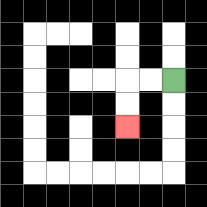{'start': '[7, 3]', 'end': '[5, 5]', 'path_directions': 'L,L,D,D', 'path_coordinates': '[[7, 3], [6, 3], [5, 3], [5, 4], [5, 5]]'}